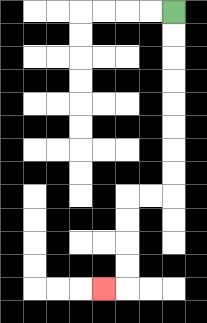{'start': '[7, 0]', 'end': '[4, 12]', 'path_directions': 'D,D,D,D,D,D,D,D,L,L,D,D,D,D,L', 'path_coordinates': '[[7, 0], [7, 1], [7, 2], [7, 3], [7, 4], [7, 5], [7, 6], [7, 7], [7, 8], [6, 8], [5, 8], [5, 9], [5, 10], [5, 11], [5, 12], [4, 12]]'}